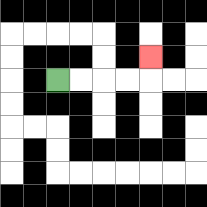{'start': '[2, 3]', 'end': '[6, 2]', 'path_directions': 'R,R,R,R,U', 'path_coordinates': '[[2, 3], [3, 3], [4, 3], [5, 3], [6, 3], [6, 2]]'}